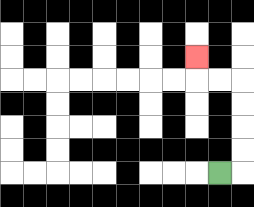{'start': '[9, 7]', 'end': '[8, 2]', 'path_directions': 'R,U,U,U,U,L,L,U', 'path_coordinates': '[[9, 7], [10, 7], [10, 6], [10, 5], [10, 4], [10, 3], [9, 3], [8, 3], [8, 2]]'}